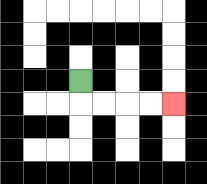{'start': '[3, 3]', 'end': '[7, 4]', 'path_directions': 'D,R,R,R,R', 'path_coordinates': '[[3, 3], [3, 4], [4, 4], [5, 4], [6, 4], [7, 4]]'}